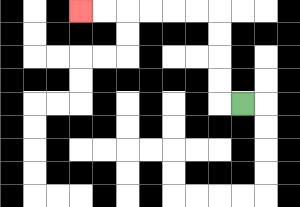{'start': '[10, 4]', 'end': '[3, 0]', 'path_directions': 'L,U,U,U,U,L,L,L,L,L,L', 'path_coordinates': '[[10, 4], [9, 4], [9, 3], [9, 2], [9, 1], [9, 0], [8, 0], [7, 0], [6, 0], [5, 0], [4, 0], [3, 0]]'}